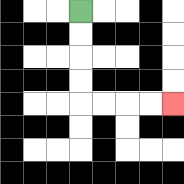{'start': '[3, 0]', 'end': '[7, 4]', 'path_directions': 'D,D,D,D,R,R,R,R', 'path_coordinates': '[[3, 0], [3, 1], [3, 2], [3, 3], [3, 4], [4, 4], [5, 4], [6, 4], [7, 4]]'}